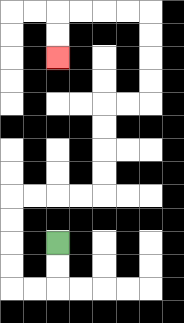{'start': '[2, 10]', 'end': '[2, 2]', 'path_directions': 'D,D,L,L,U,U,U,U,R,R,R,R,U,U,U,U,R,R,U,U,U,U,L,L,L,L,D,D', 'path_coordinates': '[[2, 10], [2, 11], [2, 12], [1, 12], [0, 12], [0, 11], [0, 10], [0, 9], [0, 8], [1, 8], [2, 8], [3, 8], [4, 8], [4, 7], [4, 6], [4, 5], [4, 4], [5, 4], [6, 4], [6, 3], [6, 2], [6, 1], [6, 0], [5, 0], [4, 0], [3, 0], [2, 0], [2, 1], [2, 2]]'}